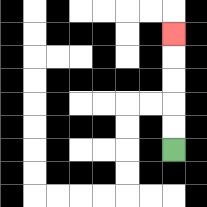{'start': '[7, 6]', 'end': '[7, 1]', 'path_directions': 'U,U,U,U,U', 'path_coordinates': '[[7, 6], [7, 5], [7, 4], [7, 3], [7, 2], [7, 1]]'}